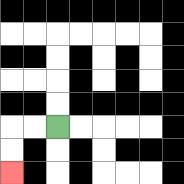{'start': '[2, 5]', 'end': '[0, 7]', 'path_directions': 'L,L,D,D', 'path_coordinates': '[[2, 5], [1, 5], [0, 5], [0, 6], [0, 7]]'}